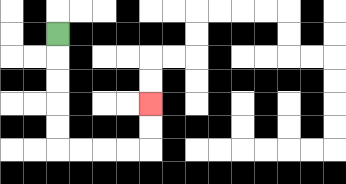{'start': '[2, 1]', 'end': '[6, 4]', 'path_directions': 'D,D,D,D,D,R,R,R,R,U,U', 'path_coordinates': '[[2, 1], [2, 2], [2, 3], [2, 4], [2, 5], [2, 6], [3, 6], [4, 6], [5, 6], [6, 6], [6, 5], [6, 4]]'}